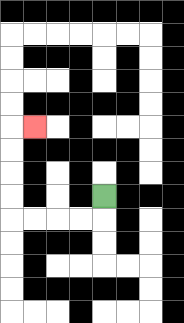{'start': '[4, 8]', 'end': '[1, 5]', 'path_directions': 'D,L,L,L,L,U,U,U,U,R', 'path_coordinates': '[[4, 8], [4, 9], [3, 9], [2, 9], [1, 9], [0, 9], [0, 8], [0, 7], [0, 6], [0, 5], [1, 5]]'}